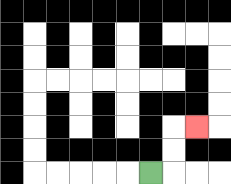{'start': '[6, 7]', 'end': '[8, 5]', 'path_directions': 'R,U,U,R', 'path_coordinates': '[[6, 7], [7, 7], [7, 6], [7, 5], [8, 5]]'}